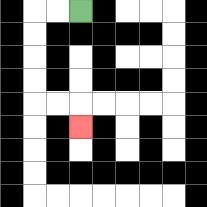{'start': '[3, 0]', 'end': '[3, 5]', 'path_directions': 'L,L,D,D,D,D,R,R,D', 'path_coordinates': '[[3, 0], [2, 0], [1, 0], [1, 1], [1, 2], [1, 3], [1, 4], [2, 4], [3, 4], [3, 5]]'}